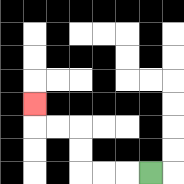{'start': '[6, 7]', 'end': '[1, 4]', 'path_directions': 'L,L,L,U,U,L,L,U', 'path_coordinates': '[[6, 7], [5, 7], [4, 7], [3, 7], [3, 6], [3, 5], [2, 5], [1, 5], [1, 4]]'}